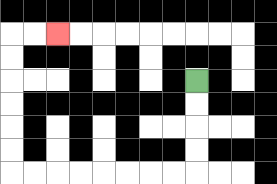{'start': '[8, 3]', 'end': '[2, 1]', 'path_directions': 'D,D,D,D,L,L,L,L,L,L,L,L,U,U,U,U,U,U,R,R', 'path_coordinates': '[[8, 3], [8, 4], [8, 5], [8, 6], [8, 7], [7, 7], [6, 7], [5, 7], [4, 7], [3, 7], [2, 7], [1, 7], [0, 7], [0, 6], [0, 5], [0, 4], [0, 3], [0, 2], [0, 1], [1, 1], [2, 1]]'}